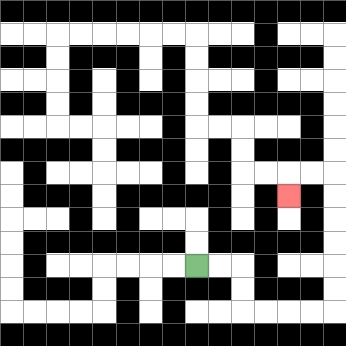{'start': '[8, 11]', 'end': '[12, 8]', 'path_directions': 'R,R,D,D,R,R,R,R,U,U,U,U,U,U,L,L,D', 'path_coordinates': '[[8, 11], [9, 11], [10, 11], [10, 12], [10, 13], [11, 13], [12, 13], [13, 13], [14, 13], [14, 12], [14, 11], [14, 10], [14, 9], [14, 8], [14, 7], [13, 7], [12, 7], [12, 8]]'}